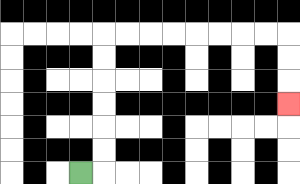{'start': '[3, 7]', 'end': '[12, 4]', 'path_directions': 'R,U,U,U,U,U,U,R,R,R,R,R,R,R,R,D,D,D', 'path_coordinates': '[[3, 7], [4, 7], [4, 6], [4, 5], [4, 4], [4, 3], [4, 2], [4, 1], [5, 1], [6, 1], [7, 1], [8, 1], [9, 1], [10, 1], [11, 1], [12, 1], [12, 2], [12, 3], [12, 4]]'}